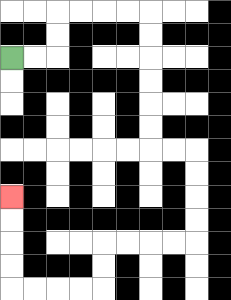{'start': '[0, 2]', 'end': '[0, 8]', 'path_directions': 'R,R,U,U,R,R,R,R,D,D,D,D,D,D,R,R,D,D,D,D,L,L,L,L,D,D,L,L,L,L,U,U,U,U', 'path_coordinates': '[[0, 2], [1, 2], [2, 2], [2, 1], [2, 0], [3, 0], [4, 0], [5, 0], [6, 0], [6, 1], [6, 2], [6, 3], [6, 4], [6, 5], [6, 6], [7, 6], [8, 6], [8, 7], [8, 8], [8, 9], [8, 10], [7, 10], [6, 10], [5, 10], [4, 10], [4, 11], [4, 12], [3, 12], [2, 12], [1, 12], [0, 12], [0, 11], [0, 10], [0, 9], [0, 8]]'}